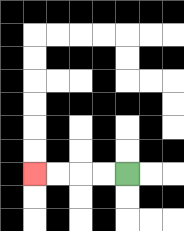{'start': '[5, 7]', 'end': '[1, 7]', 'path_directions': 'L,L,L,L', 'path_coordinates': '[[5, 7], [4, 7], [3, 7], [2, 7], [1, 7]]'}